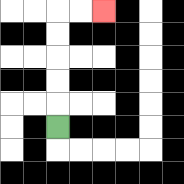{'start': '[2, 5]', 'end': '[4, 0]', 'path_directions': 'U,U,U,U,U,R,R', 'path_coordinates': '[[2, 5], [2, 4], [2, 3], [2, 2], [2, 1], [2, 0], [3, 0], [4, 0]]'}